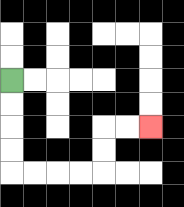{'start': '[0, 3]', 'end': '[6, 5]', 'path_directions': 'D,D,D,D,R,R,R,R,U,U,R,R', 'path_coordinates': '[[0, 3], [0, 4], [0, 5], [0, 6], [0, 7], [1, 7], [2, 7], [3, 7], [4, 7], [4, 6], [4, 5], [5, 5], [6, 5]]'}